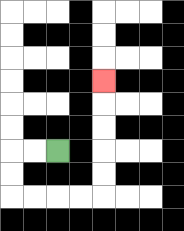{'start': '[2, 6]', 'end': '[4, 3]', 'path_directions': 'L,L,D,D,R,R,R,R,U,U,U,U,U', 'path_coordinates': '[[2, 6], [1, 6], [0, 6], [0, 7], [0, 8], [1, 8], [2, 8], [3, 8], [4, 8], [4, 7], [4, 6], [4, 5], [4, 4], [4, 3]]'}